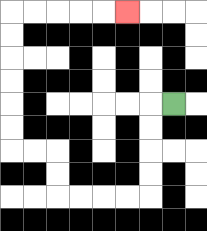{'start': '[7, 4]', 'end': '[5, 0]', 'path_directions': 'L,D,D,D,D,L,L,L,L,U,U,L,L,U,U,U,U,U,U,R,R,R,R,R', 'path_coordinates': '[[7, 4], [6, 4], [6, 5], [6, 6], [6, 7], [6, 8], [5, 8], [4, 8], [3, 8], [2, 8], [2, 7], [2, 6], [1, 6], [0, 6], [0, 5], [0, 4], [0, 3], [0, 2], [0, 1], [0, 0], [1, 0], [2, 0], [3, 0], [4, 0], [5, 0]]'}